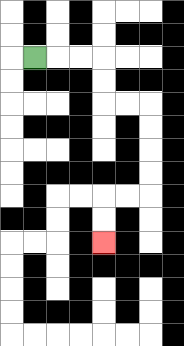{'start': '[1, 2]', 'end': '[4, 10]', 'path_directions': 'R,R,R,D,D,R,R,D,D,D,D,L,L,D,D', 'path_coordinates': '[[1, 2], [2, 2], [3, 2], [4, 2], [4, 3], [4, 4], [5, 4], [6, 4], [6, 5], [6, 6], [6, 7], [6, 8], [5, 8], [4, 8], [4, 9], [4, 10]]'}